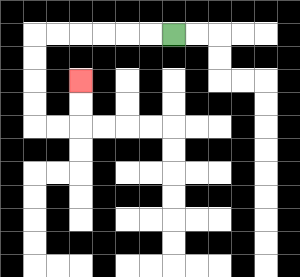{'start': '[7, 1]', 'end': '[3, 3]', 'path_directions': 'L,L,L,L,L,L,D,D,D,D,R,R,U,U', 'path_coordinates': '[[7, 1], [6, 1], [5, 1], [4, 1], [3, 1], [2, 1], [1, 1], [1, 2], [1, 3], [1, 4], [1, 5], [2, 5], [3, 5], [3, 4], [3, 3]]'}